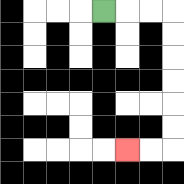{'start': '[4, 0]', 'end': '[5, 6]', 'path_directions': 'R,R,R,D,D,D,D,D,D,L,L', 'path_coordinates': '[[4, 0], [5, 0], [6, 0], [7, 0], [7, 1], [7, 2], [7, 3], [7, 4], [7, 5], [7, 6], [6, 6], [5, 6]]'}